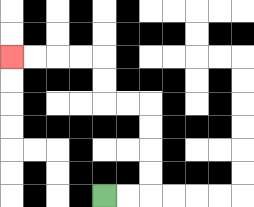{'start': '[4, 8]', 'end': '[0, 2]', 'path_directions': 'R,R,U,U,U,U,L,L,U,U,L,L,L,L', 'path_coordinates': '[[4, 8], [5, 8], [6, 8], [6, 7], [6, 6], [6, 5], [6, 4], [5, 4], [4, 4], [4, 3], [4, 2], [3, 2], [2, 2], [1, 2], [0, 2]]'}